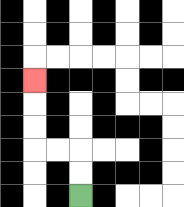{'start': '[3, 8]', 'end': '[1, 3]', 'path_directions': 'U,U,L,L,U,U,U', 'path_coordinates': '[[3, 8], [3, 7], [3, 6], [2, 6], [1, 6], [1, 5], [1, 4], [1, 3]]'}